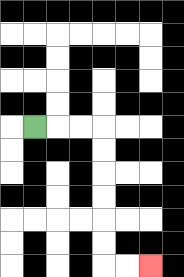{'start': '[1, 5]', 'end': '[6, 11]', 'path_directions': 'R,R,R,D,D,D,D,D,D,R,R', 'path_coordinates': '[[1, 5], [2, 5], [3, 5], [4, 5], [4, 6], [4, 7], [4, 8], [4, 9], [4, 10], [4, 11], [5, 11], [6, 11]]'}